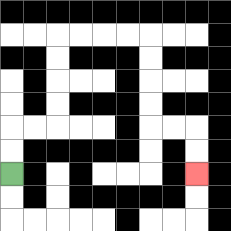{'start': '[0, 7]', 'end': '[8, 7]', 'path_directions': 'U,U,R,R,U,U,U,U,R,R,R,R,D,D,D,D,R,R,D,D', 'path_coordinates': '[[0, 7], [0, 6], [0, 5], [1, 5], [2, 5], [2, 4], [2, 3], [2, 2], [2, 1], [3, 1], [4, 1], [5, 1], [6, 1], [6, 2], [6, 3], [6, 4], [6, 5], [7, 5], [8, 5], [8, 6], [8, 7]]'}